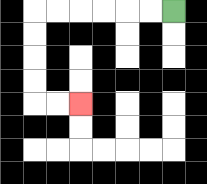{'start': '[7, 0]', 'end': '[3, 4]', 'path_directions': 'L,L,L,L,L,L,D,D,D,D,R,R', 'path_coordinates': '[[7, 0], [6, 0], [5, 0], [4, 0], [3, 0], [2, 0], [1, 0], [1, 1], [1, 2], [1, 3], [1, 4], [2, 4], [3, 4]]'}